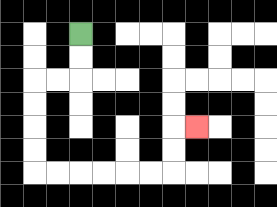{'start': '[3, 1]', 'end': '[8, 5]', 'path_directions': 'D,D,L,L,D,D,D,D,R,R,R,R,R,R,U,U,R', 'path_coordinates': '[[3, 1], [3, 2], [3, 3], [2, 3], [1, 3], [1, 4], [1, 5], [1, 6], [1, 7], [2, 7], [3, 7], [4, 7], [5, 7], [6, 7], [7, 7], [7, 6], [7, 5], [8, 5]]'}